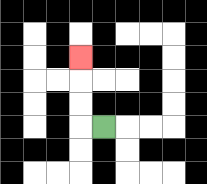{'start': '[4, 5]', 'end': '[3, 2]', 'path_directions': 'L,U,U,U', 'path_coordinates': '[[4, 5], [3, 5], [3, 4], [3, 3], [3, 2]]'}